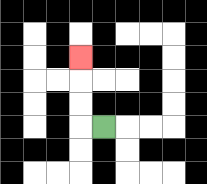{'start': '[4, 5]', 'end': '[3, 2]', 'path_directions': 'L,U,U,U', 'path_coordinates': '[[4, 5], [3, 5], [3, 4], [3, 3], [3, 2]]'}